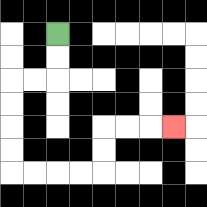{'start': '[2, 1]', 'end': '[7, 5]', 'path_directions': 'D,D,L,L,D,D,D,D,R,R,R,R,U,U,R,R,R', 'path_coordinates': '[[2, 1], [2, 2], [2, 3], [1, 3], [0, 3], [0, 4], [0, 5], [0, 6], [0, 7], [1, 7], [2, 7], [3, 7], [4, 7], [4, 6], [4, 5], [5, 5], [6, 5], [7, 5]]'}